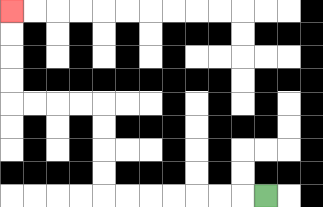{'start': '[11, 8]', 'end': '[0, 0]', 'path_directions': 'L,L,L,L,L,L,L,U,U,U,U,L,L,L,L,U,U,U,U', 'path_coordinates': '[[11, 8], [10, 8], [9, 8], [8, 8], [7, 8], [6, 8], [5, 8], [4, 8], [4, 7], [4, 6], [4, 5], [4, 4], [3, 4], [2, 4], [1, 4], [0, 4], [0, 3], [0, 2], [0, 1], [0, 0]]'}